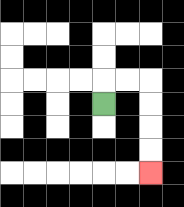{'start': '[4, 4]', 'end': '[6, 7]', 'path_directions': 'U,R,R,D,D,D,D', 'path_coordinates': '[[4, 4], [4, 3], [5, 3], [6, 3], [6, 4], [6, 5], [6, 6], [6, 7]]'}